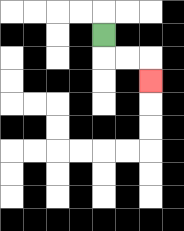{'start': '[4, 1]', 'end': '[6, 3]', 'path_directions': 'D,R,R,D', 'path_coordinates': '[[4, 1], [4, 2], [5, 2], [6, 2], [6, 3]]'}